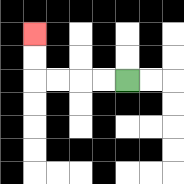{'start': '[5, 3]', 'end': '[1, 1]', 'path_directions': 'L,L,L,L,U,U', 'path_coordinates': '[[5, 3], [4, 3], [3, 3], [2, 3], [1, 3], [1, 2], [1, 1]]'}